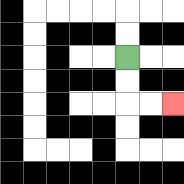{'start': '[5, 2]', 'end': '[7, 4]', 'path_directions': 'D,D,R,R', 'path_coordinates': '[[5, 2], [5, 3], [5, 4], [6, 4], [7, 4]]'}